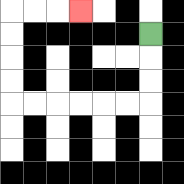{'start': '[6, 1]', 'end': '[3, 0]', 'path_directions': 'D,D,D,L,L,L,L,L,L,U,U,U,U,R,R,R', 'path_coordinates': '[[6, 1], [6, 2], [6, 3], [6, 4], [5, 4], [4, 4], [3, 4], [2, 4], [1, 4], [0, 4], [0, 3], [0, 2], [0, 1], [0, 0], [1, 0], [2, 0], [3, 0]]'}